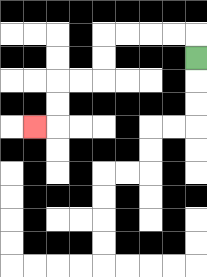{'start': '[8, 2]', 'end': '[1, 5]', 'path_directions': 'U,L,L,L,L,D,D,L,L,D,D,L', 'path_coordinates': '[[8, 2], [8, 1], [7, 1], [6, 1], [5, 1], [4, 1], [4, 2], [4, 3], [3, 3], [2, 3], [2, 4], [2, 5], [1, 5]]'}